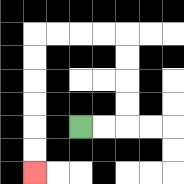{'start': '[3, 5]', 'end': '[1, 7]', 'path_directions': 'R,R,U,U,U,U,L,L,L,L,D,D,D,D,D,D', 'path_coordinates': '[[3, 5], [4, 5], [5, 5], [5, 4], [5, 3], [5, 2], [5, 1], [4, 1], [3, 1], [2, 1], [1, 1], [1, 2], [1, 3], [1, 4], [1, 5], [1, 6], [1, 7]]'}